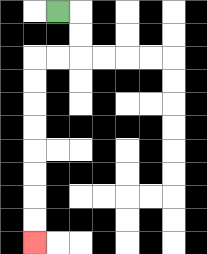{'start': '[2, 0]', 'end': '[1, 10]', 'path_directions': 'R,D,D,L,L,D,D,D,D,D,D,D,D', 'path_coordinates': '[[2, 0], [3, 0], [3, 1], [3, 2], [2, 2], [1, 2], [1, 3], [1, 4], [1, 5], [1, 6], [1, 7], [1, 8], [1, 9], [1, 10]]'}